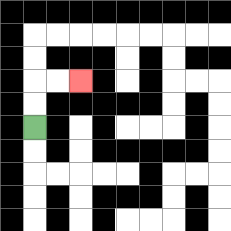{'start': '[1, 5]', 'end': '[3, 3]', 'path_directions': 'U,U,R,R', 'path_coordinates': '[[1, 5], [1, 4], [1, 3], [2, 3], [3, 3]]'}